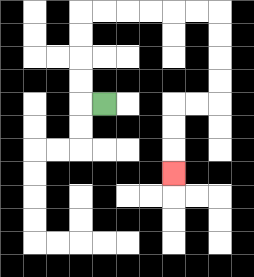{'start': '[4, 4]', 'end': '[7, 7]', 'path_directions': 'L,U,U,U,U,R,R,R,R,R,R,D,D,D,D,L,L,D,D,D', 'path_coordinates': '[[4, 4], [3, 4], [3, 3], [3, 2], [3, 1], [3, 0], [4, 0], [5, 0], [6, 0], [7, 0], [8, 0], [9, 0], [9, 1], [9, 2], [9, 3], [9, 4], [8, 4], [7, 4], [7, 5], [7, 6], [7, 7]]'}